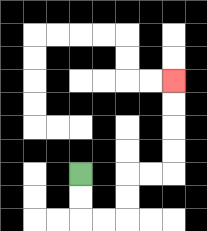{'start': '[3, 7]', 'end': '[7, 3]', 'path_directions': 'D,D,R,R,U,U,R,R,U,U,U,U', 'path_coordinates': '[[3, 7], [3, 8], [3, 9], [4, 9], [5, 9], [5, 8], [5, 7], [6, 7], [7, 7], [7, 6], [7, 5], [7, 4], [7, 3]]'}